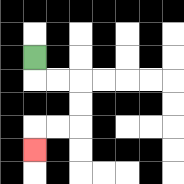{'start': '[1, 2]', 'end': '[1, 6]', 'path_directions': 'D,R,R,D,D,L,L,D', 'path_coordinates': '[[1, 2], [1, 3], [2, 3], [3, 3], [3, 4], [3, 5], [2, 5], [1, 5], [1, 6]]'}